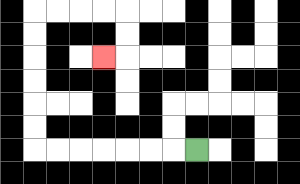{'start': '[8, 6]', 'end': '[4, 2]', 'path_directions': 'L,L,L,L,L,L,L,U,U,U,U,U,U,R,R,R,R,D,D,L', 'path_coordinates': '[[8, 6], [7, 6], [6, 6], [5, 6], [4, 6], [3, 6], [2, 6], [1, 6], [1, 5], [1, 4], [1, 3], [1, 2], [1, 1], [1, 0], [2, 0], [3, 0], [4, 0], [5, 0], [5, 1], [5, 2], [4, 2]]'}